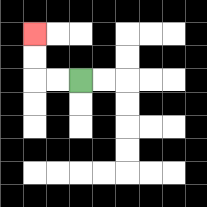{'start': '[3, 3]', 'end': '[1, 1]', 'path_directions': 'L,L,U,U', 'path_coordinates': '[[3, 3], [2, 3], [1, 3], [1, 2], [1, 1]]'}